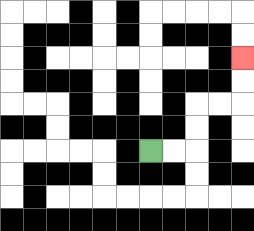{'start': '[6, 6]', 'end': '[10, 2]', 'path_directions': 'R,R,U,U,R,R,U,U', 'path_coordinates': '[[6, 6], [7, 6], [8, 6], [8, 5], [8, 4], [9, 4], [10, 4], [10, 3], [10, 2]]'}